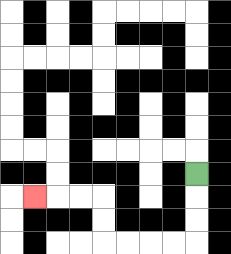{'start': '[8, 7]', 'end': '[1, 8]', 'path_directions': 'D,D,D,L,L,L,L,U,U,L,L,L', 'path_coordinates': '[[8, 7], [8, 8], [8, 9], [8, 10], [7, 10], [6, 10], [5, 10], [4, 10], [4, 9], [4, 8], [3, 8], [2, 8], [1, 8]]'}